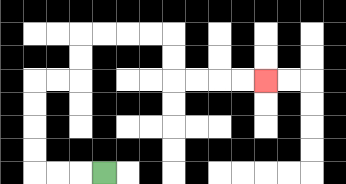{'start': '[4, 7]', 'end': '[11, 3]', 'path_directions': 'L,L,L,U,U,U,U,R,R,U,U,R,R,R,R,D,D,R,R,R,R', 'path_coordinates': '[[4, 7], [3, 7], [2, 7], [1, 7], [1, 6], [1, 5], [1, 4], [1, 3], [2, 3], [3, 3], [3, 2], [3, 1], [4, 1], [5, 1], [6, 1], [7, 1], [7, 2], [7, 3], [8, 3], [9, 3], [10, 3], [11, 3]]'}